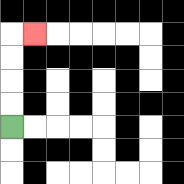{'start': '[0, 5]', 'end': '[1, 1]', 'path_directions': 'U,U,U,U,R', 'path_coordinates': '[[0, 5], [0, 4], [0, 3], [0, 2], [0, 1], [1, 1]]'}